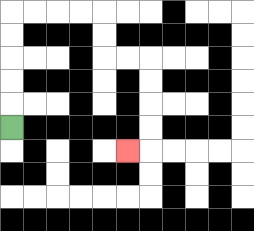{'start': '[0, 5]', 'end': '[5, 6]', 'path_directions': 'U,U,U,U,U,R,R,R,R,D,D,R,R,D,D,D,D,L', 'path_coordinates': '[[0, 5], [0, 4], [0, 3], [0, 2], [0, 1], [0, 0], [1, 0], [2, 0], [3, 0], [4, 0], [4, 1], [4, 2], [5, 2], [6, 2], [6, 3], [6, 4], [6, 5], [6, 6], [5, 6]]'}